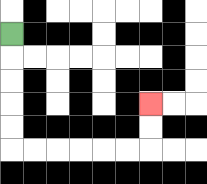{'start': '[0, 1]', 'end': '[6, 4]', 'path_directions': 'D,D,D,D,D,R,R,R,R,R,R,U,U', 'path_coordinates': '[[0, 1], [0, 2], [0, 3], [0, 4], [0, 5], [0, 6], [1, 6], [2, 6], [3, 6], [4, 6], [5, 6], [6, 6], [6, 5], [6, 4]]'}